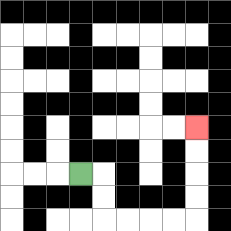{'start': '[3, 7]', 'end': '[8, 5]', 'path_directions': 'R,D,D,R,R,R,R,U,U,U,U', 'path_coordinates': '[[3, 7], [4, 7], [4, 8], [4, 9], [5, 9], [6, 9], [7, 9], [8, 9], [8, 8], [8, 7], [8, 6], [8, 5]]'}